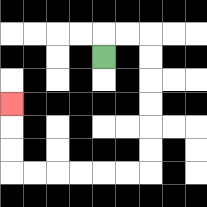{'start': '[4, 2]', 'end': '[0, 4]', 'path_directions': 'U,R,R,D,D,D,D,D,D,L,L,L,L,L,L,U,U,U', 'path_coordinates': '[[4, 2], [4, 1], [5, 1], [6, 1], [6, 2], [6, 3], [6, 4], [6, 5], [6, 6], [6, 7], [5, 7], [4, 7], [3, 7], [2, 7], [1, 7], [0, 7], [0, 6], [0, 5], [0, 4]]'}